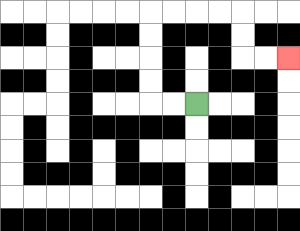{'start': '[8, 4]', 'end': '[12, 2]', 'path_directions': 'L,L,U,U,U,U,R,R,R,R,D,D,R,R', 'path_coordinates': '[[8, 4], [7, 4], [6, 4], [6, 3], [6, 2], [6, 1], [6, 0], [7, 0], [8, 0], [9, 0], [10, 0], [10, 1], [10, 2], [11, 2], [12, 2]]'}